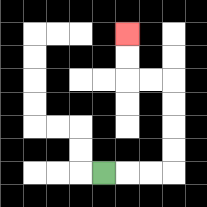{'start': '[4, 7]', 'end': '[5, 1]', 'path_directions': 'R,R,R,U,U,U,U,L,L,U,U', 'path_coordinates': '[[4, 7], [5, 7], [6, 7], [7, 7], [7, 6], [7, 5], [7, 4], [7, 3], [6, 3], [5, 3], [5, 2], [5, 1]]'}